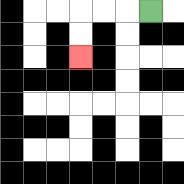{'start': '[6, 0]', 'end': '[3, 2]', 'path_directions': 'L,L,L,D,D', 'path_coordinates': '[[6, 0], [5, 0], [4, 0], [3, 0], [3, 1], [3, 2]]'}